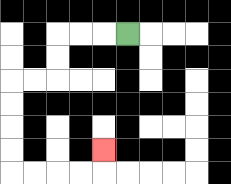{'start': '[5, 1]', 'end': '[4, 6]', 'path_directions': 'L,L,L,D,D,L,L,D,D,D,D,R,R,R,R,U', 'path_coordinates': '[[5, 1], [4, 1], [3, 1], [2, 1], [2, 2], [2, 3], [1, 3], [0, 3], [0, 4], [0, 5], [0, 6], [0, 7], [1, 7], [2, 7], [3, 7], [4, 7], [4, 6]]'}